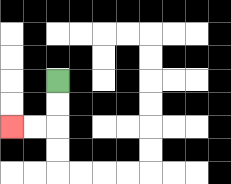{'start': '[2, 3]', 'end': '[0, 5]', 'path_directions': 'D,D,L,L', 'path_coordinates': '[[2, 3], [2, 4], [2, 5], [1, 5], [0, 5]]'}